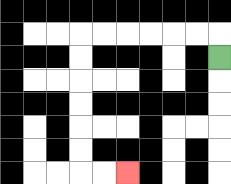{'start': '[9, 2]', 'end': '[5, 7]', 'path_directions': 'U,L,L,L,L,L,L,D,D,D,D,D,D,R,R', 'path_coordinates': '[[9, 2], [9, 1], [8, 1], [7, 1], [6, 1], [5, 1], [4, 1], [3, 1], [3, 2], [3, 3], [3, 4], [3, 5], [3, 6], [3, 7], [4, 7], [5, 7]]'}